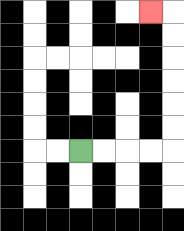{'start': '[3, 6]', 'end': '[6, 0]', 'path_directions': 'R,R,R,R,U,U,U,U,U,U,L', 'path_coordinates': '[[3, 6], [4, 6], [5, 6], [6, 6], [7, 6], [7, 5], [7, 4], [7, 3], [7, 2], [7, 1], [7, 0], [6, 0]]'}